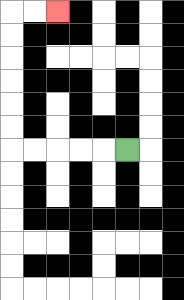{'start': '[5, 6]', 'end': '[2, 0]', 'path_directions': 'L,L,L,L,L,U,U,U,U,U,U,R,R', 'path_coordinates': '[[5, 6], [4, 6], [3, 6], [2, 6], [1, 6], [0, 6], [0, 5], [0, 4], [0, 3], [0, 2], [0, 1], [0, 0], [1, 0], [2, 0]]'}